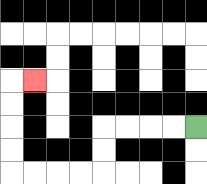{'start': '[8, 5]', 'end': '[1, 3]', 'path_directions': 'L,L,L,L,D,D,L,L,L,L,U,U,U,U,R', 'path_coordinates': '[[8, 5], [7, 5], [6, 5], [5, 5], [4, 5], [4, 6], [4, 7], [3, 7], [2, 7], [1, 7], [0, 7], [0, 6], [0, 5], [0, 4], [0, 3], [1, 3]]'}